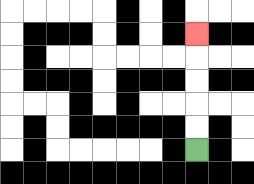{'start': '[8, 6]', 'end': '[8, 1]', 'path_directions': 'U,U,U,U,U', 'path_coordinates': '[[8, 6], [8, 5], [8, 4], [8, 3], [8, 2], [8, 1]]'}